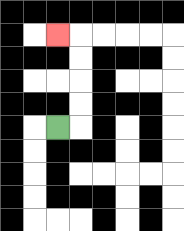{'start': '[2, 5]', 'end': '[2, 1]', 'path_directions': 'R,U,U,U,U,L', 'path_coordinates': '[[2, 5], [3, 5], [3, 4], [3, 3], [3, 2], [3, 1], [2, 1]]'}